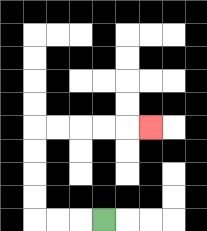{'start': '[4, 9]', 'end': '[6, 5]', 'path_directions': 'L,L,L,U,U,U,U,R,R,R,R,R', 'path_coordinates': '[[4, 9], [3, 9], [2, 9], [1, 9], [1, 8], [1, 7], [1, 6], [1, 5], [2, 5], [3, 5], [4, 5], [5, 5], [6, 5]]'}